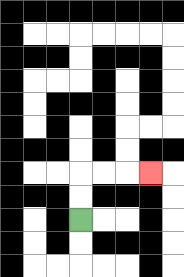{'start': '[3, 9]', 'end': '[6, 7]', 'path_directions': 'U,U,R,R,R', 'path_coordinates': '[[3, 9], [3, 8], [3, 7], [4, 7], [5, 7], [6, 7]]'}